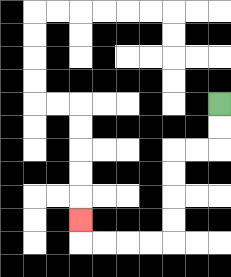{'start': '[9, 4]', 'end': '[3, 9]', 'path_directions': 'D,D,L,L,D,D,D,D,L,L,L,L,U', 'path_coordinates': '[[9, 4], [9, 5], [9, 6], [8, 6], [7, 6], [7, 7], [7, 8], [7, 9], [7, 10], [6, 10], [5, 10], [4, 10], [3, 10], [3, 9]]'}